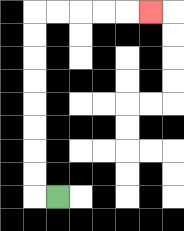{'start': '[2, 8]', 'end': '[6, 0]', 'path_directions': 'L,U,U,U,U,U,U,U,U,R,R,R,R,R', 'path_coordinates': '[[2, 8], [1, 8], [1, 7], [1, 6], [1, 5], [1, 4], [1, 3], [1, 2], [1, 1], [1, 0], [2, 0], [3, 0], [4, 0], [5, 0], [6, 0]]'}